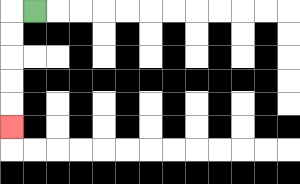{'start': '[1, 0]', 'end': '[0, 5]', 'path_directions': 'L,D,D,D,D,D', 'path_coordinates': '[[1, 0], [0, 0], [0, 1], [0, 2], [0, 3], [0, 4], [0, 5]]'}